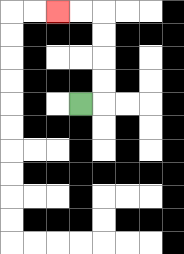{'start': '[3, 4]', 'end': '[2, 0]', 'path_directions': 'R,U,U,U,U,L,L', 'path_coordinates': '[[3, 4], [4, 4], [4, 3], [4, 2], [4, 1], [4, 0], [3, 0], [2, 0]]'}